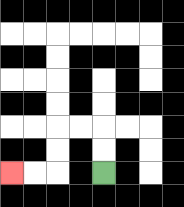{'start': '[4, 7]', 'end': '[0, 7]', 'path_directions': 'U,U,L,L,D,D,L,L', 'path_coordinates': '[[4, 7], [4, 6], [4, 5], [3, 5], [2, 5], [2, 6], [2, 7], [1, 7], [0, 7]]'}